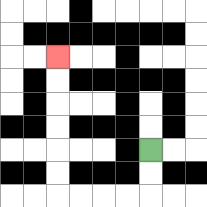{'start': '[6, 6]', 'end': '[2, 2]', 'path_directions': 'D,D,L,L,L,L,U,U,U,U,U,U', 'path_coordinates': '[[6, 6], [6, 7], [6, 8], [5, 8], [4, 8], [3, 8], [2, 8], [2, 7], [2, 6], [2, 5], [2, 4], [2, 3], [2, 2]]'}